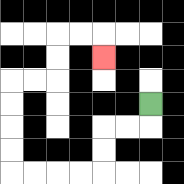{'start': '[6, 4]', 'end': '[4, 2]', 'path_directions': 'D,L,L,D,D,L,L,L,L,U,U,U,U,R,R,U,U,R,R,D', 'path_coordinates': '[[6, 4], [6, 5], [5, 5], [4, 5], [4, 6], [4, 7], [3, 7], [2, 7], [1, 7], [0, 7], [0, 6], [0, 5], [0, 4], [0, 3], [1, 3], [2, 3], [2, 2], [2, 1], [3, 1], [4, 1], [4, 2]]'}